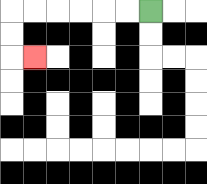{'start': '[6, 0]', 'end': '[1, 2]', 'path_directions': 'L,L,L,L,L,L,D,D,R', 'path_coordinates': '[[6, 0], [5, 0], [4, 0], [3, 0], [2, 0], [1, 0], [0, 0], [0, 1], [0, 2], [1, 2]]'}